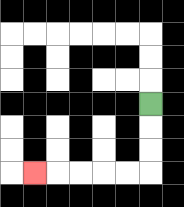{'start': '[6, 4]', 'end': '[1, 7]', 'path_directions': 'D,D,D,L,L,L,L,L', 'path_coordinates': '[[6, 4], [6, 5], [6, 6], [6, 7], [5, 7], [4, 7], [3, 7], [2, 7], [1, 7]]'}